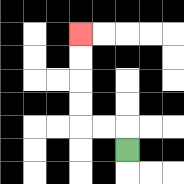{'start': '[5, 6]', 'end': '[3, 1]', 'path_directions': 'U,L,L,U,U,U,U', 'path_coordinates': '[[5, 6], [5, 5], [4, 5], [3, 5], [3, 4], [3, 3], [3, 2], [3, 1]]'}